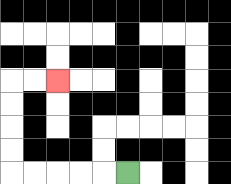{'start': '[5, 7]', 'end': '[2, 3]', 'path_directions': 'L,L,L,L,L,U,U,U,U,R,R', 'path_coordinates': '[[5, 7], [4, 7], [3, 7], [2, 7], [1, 7], [0, 7], [0, 6], [0, 5], [0, 4], [0, 3], [1, 3], [2, 3]]'}